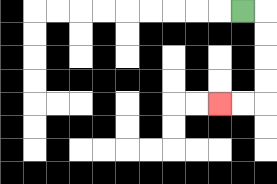{'start': '[10, 0]', 'end': '[9, 4]', 'path_directions': 'R,D,D,D,D,L,L', 'path_coordinates': '[[10, 0], [11, 0], [11, 1], [11, 2], [11, 3], [11, 4], [10, 4], [9, 4]]'}